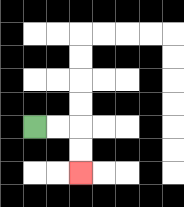{'start': '[1, 5]', 'end': '[3, 7]', 'path_directions': 'R,R,D,D', 'path_coordinates': '[[1, 5], [2, 5], [3, 5], [3, 6], [3, 7]]'}